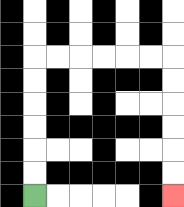{'start': '[1, 8]', 'end': '[7, 8]', 'path_directions': 'U,U,U,U,U,U,R,R,R,R,R,R,D,D,D,D,D,D', 'path_coordinates': '[[1, 8], [1, 7], [1, 6], [1, 5], [1, 4], [1, 3], [1, 2], [2, 2], [3, 2], [4, 2], [5, 2], [6, 2], [7, 2], [7, 3], [7, 4], [7, 5], [7, 6], [7, 7], [7, 8]]'}